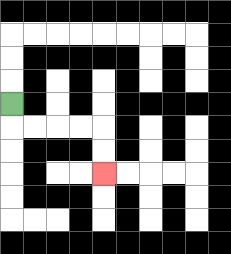{'start': '[0, 4]', 'end': '[4, 7]', 'path_directions': 'D,R,R,R,R,D,D', 'path_coordinates': '[[0, 4], [0, 5], [1, 5], [2, 5], [3, 5], [4, 5], [4, 6], [4, 7]]'}